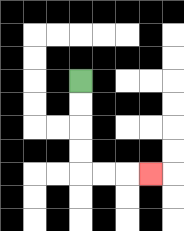{'start': '[3, 3]', 'end': '[6, 7]', 'path_directions': 'D,D,D,D,R,R,R', 'path_coordinates': '[[3, 3], [3, 4], [3, 5], [3, 6], [3, 7], [4, 7], [5, 7], [6, 7]]'}